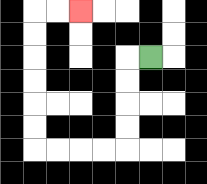{'start': '[6, 2]', 'end': '[3, 0]', 'path_directions': 'L,D,D,D,D,L,L,L,L,U,U,U,U,U,U,R,R', 'path_coordinates': '[[6, 2], [5, 2], [5, 3], [5, 4], [5, 5], [5, 6], [4, 6], [3, 6], [2, 6], [1, 6], [1, 5], [1, 4], [1, 3], [1, 2], [1, 1], [1, 0], [2, 0], [3, 0]]'}